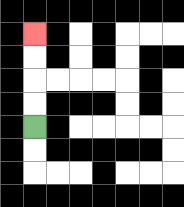{'start': '[1, 5]', 'end': '[1, 1]', 'path_directions': 'U,U,U,U', 'path_coordinates': '[[1, 5], [1, 4], [1, 3], [1, 2], [1, 1]]'}